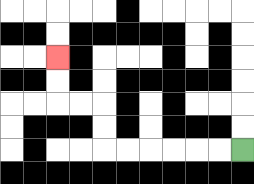{'start': '[10, 6]', 'end': '[2, 2]', 'path_directions': 'L,L,L,L,L,L,U,U,L,L,U,U', 'path_coordinates': '[[10, 6], [9, 6], [8, 6], [7, 6], [6, 6], [5, 6], [4, 6], [4, 5], [4, 4], [3, 4], [2, 4], [2, 3], [2, 2]]'}